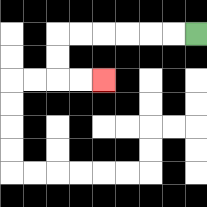{'start': '[8, 1]', 'end': '[4, 3]', 'path_directions': 'L,L,L,L,L,L,D,D,R,R', 'path_coordinates': '[[8, 1], [7, 1], [6, 1], [5, 1], [4, 1], [3, 1], [2, 1], [2, 2], [2, 3], [3, 3], [4, 3]]'}